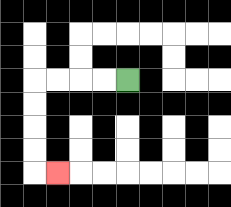{'start': '[5, 3]', 'end': '[2, 7]', 'path_directions': 'L,L,L,L,D,D,D,D,R', 'path_coordinates': '[[5, 3], [4, 3], [3, 3], [2, 3], [1, 3], [1, 4], [1, 5], [1, 6], [1, 7], [2, 7]]'}